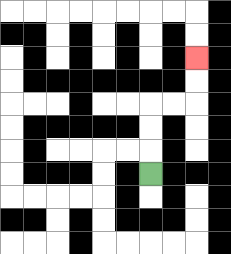{'start': '[6, 7]', 'end': '[8, 2]', 'path_directions': 'U,U,U,R,R,U,U', 'path_coordinates': '[[6, 7], [6, 6], [6, 5], [6, 4], [7, 4], [8, 4], [8, 3], [8, 2]]'}